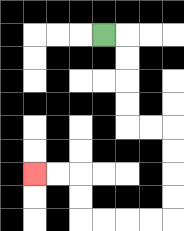{'start': '[4, 1]', 'end': '[1, 7]', 'path_directions': 'R,D,D,D,D,R,R,D,D,D,D,L,L,L,L,U,U,L,L', 'path_coordinates': '[[4, 1], [5, 1], [5, 2], [5, 3], [5, 4], [5, 5], [6, 5], [7, 5], [7, 6], [7, 7], [7, 8], [7, 9], [6, 9], [5, 9], [4, 9], [3, 9], [3, 8], [3, 7], [2, 7], [1, 7]]'}